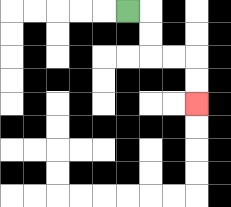{'start': '[5, 0]', 'end': '[8, 4]', 'path_directions': 'R,D,D,R,R,D,D', 'path_coordinates': '[[5, 0], [6, 0], [6, 1], [6, 2], [7, 2], [8, 2], [8, 3], [8, 4]]'}